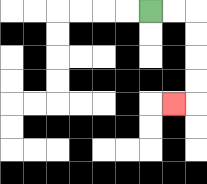{'start': '[6, 0]', 'end': '[7, 4]', 'path_directions': 'R,R,D,D,D,D,L', 'path_coordinates': '[[6, 0], [7, 0], [8, 0], [8, 1], [8, 2], [8, 3], [8, 4], [7, 4]]'}